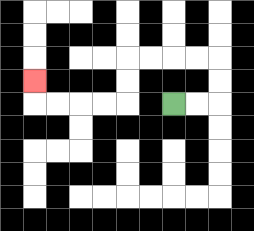{'start': '[7, 4]', 'end': '[1, 3]', 'path_directions': 'R,R,U,U,L,L,L,L,D,D,L,L,L,L,U', 'path_coordinates': '[[7, 4], [8, 4], [9, 4], [9, 3], [9, 2], [8, 2], [7, 2], [6, 2], [5, 2], [5, 3], [5, 4], [4, 4], [3, 4], [2, 4], [1, 4], [1, 3]]'}